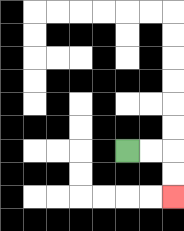{'start': '[5, 6]', 'end': '[7, 8]', 'path_directions': 'R,R,D,D', 'path_coordinates': '[[5, 6], [6, 6], [7, 6], [7, 7], [7, 8]]'}